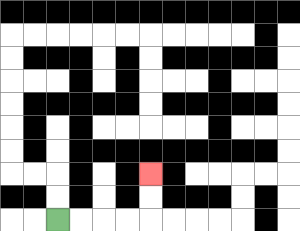{'start': '[2, 9]', 'end': '[6, 7]', 'path_directions': 'R,R,R,R,U,U', 'path_coordinates': '[[2, 9], [3, 9], [4, 9], [5, 9], [6, 9], [6, 8], [6, 7]]'}